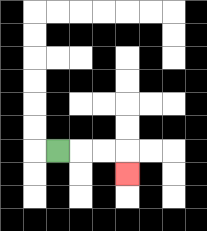{'start': '[2, 6]', 'end': '[5, 7]', 'path_directions': 'R,R,R,D', 'path_coordinates': '[[2, 6], [3, 6], [4, 6], [5, 6], [5, 7]]'}